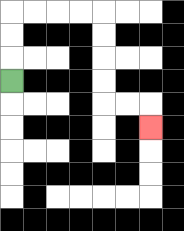{'start': '[0, 3]', 'end': '[6, 5]', 'path_directions': 'U,U,U,R,R,R,R,D,D,D,D,R,R,D', 'path_coordinates': '[[0, 3], [0, 2], [0, 1], [0, 0], [1, 0], [2, 0], [3, 0], [4, 0], [4, 1], [4, 2], [4, 3], [4, 4], [5, 4], [6, 4], [6, 5]]'}